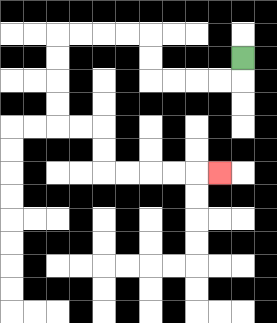{'start': '[10, 2]', 'end': '[9, 7]', 'path_directions': 'D,L,L,L,L,U,U,L,L,L,L,D,D,D,D,R,R,D,D,R,R,R,R,R', 'path_coordinates': '[[10, 2], [10, 3], [9, 3], [8, 3], [7, 3], [6, 3], [6, 2], [6, 1], [5, 1], [4, 1], [3, 1], [2, 1], [2, 2], [2, 3], [2, 4], [2, 5], [3, 5], [4, 5], [4, 6], [4, 7], [5, 7], [6, 7], [7, 7], [8, 7], [9, 7]]'}